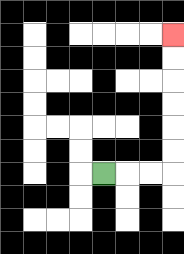{'start': '[4, 7]', 'end': '[7, 1]', 'path_directions': 'R,R,R,U,U,U,U,U,U', 'path_coordinates': '[[4, 7], [5, 7], [6, 7], [7, 7], [7, 6], [7, 5], [7, 4], [7, 3], [7, 2], [7, 1]]'}